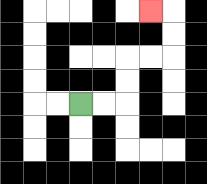{'start': '[3, 4]', 'end': '[6, 0]', 'path_directions': 'R,R,U,U,R,R,U,U,L', 'path_coordinates': '[[3, 4], [4, 4], [5, 4], [5, 3], [5, 2], [6, 2], [7, 2], [7, 1], [7, 0], [6, 0]]'}